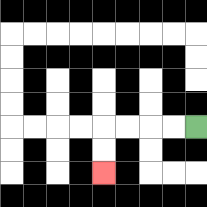{'start': '[8, 5]', 'end': '[4, 7]', 'path_directions': 'L,L,L,L,D,D', 'path_coordinates': '[[8, 5], [7, 5], [6, 5], [5, 5], [4, 5], [4, 6], [4, 7]]'}